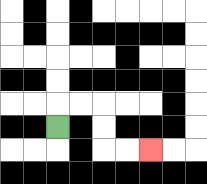{'start': '[2, 5]', 'end': '[6, 6]', 'path_directions': 'U,R,R,D,D,R,R', 'path_coordinates': '[[2, 5], [2, 4], [3, 4], [4, 4], [4, 5], [4, 6], [5, 6], [6, 6]]'}